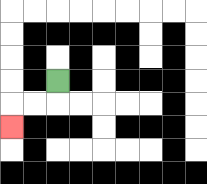{'start': '[2, 3]', 'end': '[0, 5]', 'path_directions': 'D,L,L,D', 'path_coordinates': '[[2, 3], [2, 4], [1, 4], [0, 4], [0, 5]]'}